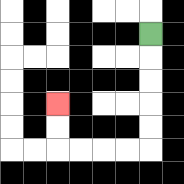{'start': '[6, 1]', 'end': '[2, 4]', 'path_directions': 'D,D,D,D,D,L,L,L,L,U,U', 'path_coordinates': '[[6, 1], [6, 2], [6, 3], [6, 4], [6, 5], [6, 6], [5, 6], [4, 6], [3, 6], [2, 6], [2, 5], [2, 4]]'}